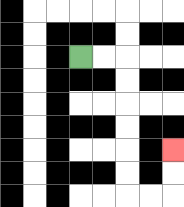{'start': '[3, 2]', 'end': '[7, 6]', 'path_directions': 'R,R,D,D,D,D,D,D,R,R,U,U', 'path_coordinates': '[[3, 2], [4, 2], [5, 2], [5, 3], [5, 4], [5, 5], [5, 6], [5, 7], [5, 8], [6, 8], [7, 8], [7, 7], [7, 6]]'}